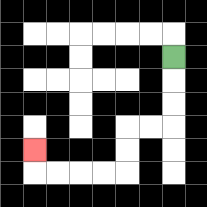{'start': '[7, 2]', 'end': '[1, 6]', 'path_directions': 'D,D,D,L,L,D,D,L,L,L,L,U', 'path_coordinates': '[[7, 2], [7, 3], [7, 4], [7, 5], [6, 5], [5, 5], [5, 6], [5, 7], [4, 7], [3, 7], [2, 7], [1, 7], [1, 6]]'}